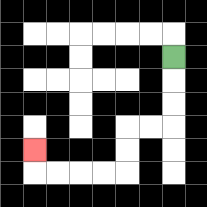{'start': '[7, 2]', 'end': '[1, 6]', 'path_directions': 'D,D,D,L,L,D,D,L,L,L,L,U', 'path_coordinates': '[[7, 2], [7, 3], [7, 4], [7, 5], [6, 5], [5, 5], [5, 6], [5, 7], [4, 7], [3, 7], [2, 7], [1, 7], [1, 6]]'}